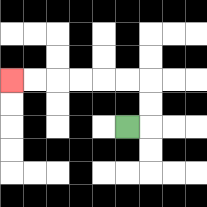{'start': '[5, 5]', 'end': '[0, 3]', 'path_directions': 'R,U,U,L,L,L,L,L,L', 'path_coordinates': '[[5, 5], [6, 5], [6, 4], [6, 3], [5, 3], [4, 3], [3, 3], [2, 3], [1, 3], [0, 3]]'}